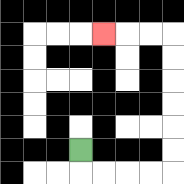{'start': '[3, 6]', 'end': '[4, 1]', 'path_directions': 'D,R,R,R,R,U,U,U,U,U,U,L,L,L', 'path_coordinates': '[[3, 6], [3, 7], [4, 7], [5, 7], [6, 7], [7, 7], [7, 6], [7, 5], [7, 4], [7, 3], [7, 2], [7, 1], [6, 1], [5, 1], [4, 1]]'}